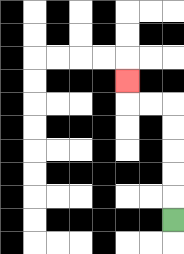{'start': '[7, 9]', 'end': '[5, 3]', 'path_directions': 'U,U,U,U,U,L,L,U', 'path_coordinates': '[[7, 9], [7, 8], [7, 7], [7, 6], [7, 5], [7, 4], [6, 4], [5, 4], [5, 3]]'}